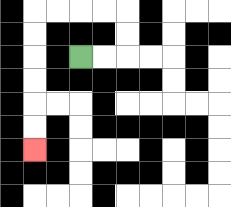{'start': '[3, 2]', 'end': '[1, 6]', 'path_directions': 'R,R,U,U,L,L,L,L,D,D,D,D,D,D', 'path_coordinates': '[[3, 2], [4, 2], [5, 2], [5, 1], [5, 0], [4, 0], [3, 0], [2, 0], [1, 0], [1, 1], [1, 2], [1, 3], [1, 4], [1, 5], [1, 6]]'}